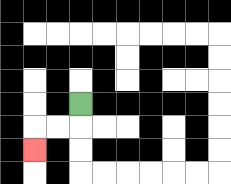{'start': '[3, 4]', 'end': '[1, 6]', 'path_directions': 'D,L,L,D', 'path_coordinates': '[[3, 4], [3, 5], [2, 5], [1, 5], [1, 6]]'}